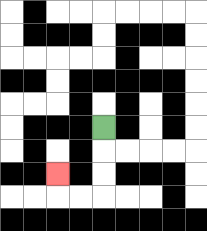{'start': '[4, 5]', 'end': '[2, 7]', 'path_directions': 'D,D,D,L,L,U', 'path_coordinates': '[[4, 5], [4, 6], [4, 7], [4, 8], [3, 8], [2, 8], [2, 7]]'}